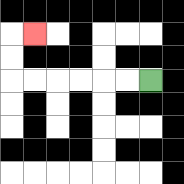{'start': '[6, 3]', 'end': '[1, 1]', 'path_directions': 'L,L,L,L,L,L,U,U,R', 'path_coordinates': '[[6, 3], [5, 3], [4, 3], [3, 3], [2, 3], [1, 3], [0, 3], [0, 2], [0, 1], [1, 1]]'}